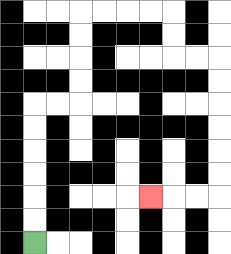{'start': '[1, 10]', 'end': '[6, 8]', 'path_directions': 'U,U,U,U,U,U,R,R,U,U,U,U,R,R,R,R,D,D,R,R,D,D,D,D,D,D,L,L,L', 'path_coordinates': '[[1, 10], [1, 9], [1, 8], [1, 7], [1, 6], [1, 5], [1, 4], [2, 4], [3, 4], [3, 3], [3, 2], [3, 1], [3, 0], [4, 0], [5, 0], [6, 0], [7, 0], [7, 1], [7, 2], [8, 2], [9, 2], [9, 3], [9, 4], [9, 5], [9, 6], [9, 7], [9, 8], [8, 8], [7, 8], [6, 8]]'}